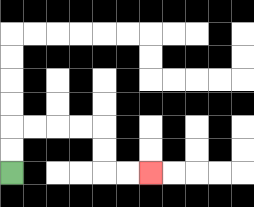{'start': '[0, 7]', 'end': '[6, 7]', 'path_directions': 'U,U,R,R,R,R,D,D,R,R', 'path_coordinates': '[[0, 7], [0, 6], [0, 5], [1, 5], [2, 5], [3, 5], [4, 5], [4, 6], [4, 7], [5, 7], [6, 7]]'}